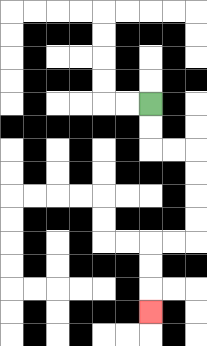{'start': '[6, 4]', 'end': '[6, 13]', 'path_directions': 'D,D,R,R,D,D,D,D,L,L,D,D,D', 'path_coordinates': '[[6, 4], [6, 5], [6, 6], [7, 6], [8, 6], [8, 7], [8, 8], [8, 9], [8, 10], [7, 10], [6, 10], [6, 11], [6, 12], [6, 13]]'}